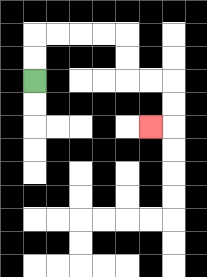{'start': '[1, 3]', 'end': '[6, 5]', 'path_directions': 'U,U,R,R,R,R,D,D,R,R,D,D,L', 'path_coordinates': '[[1, 3], [1, 2], [1, 1], [2, 1], [3, 1], [4, 1], [5, 1], [5, 2], [5, 3], [6, 3], [7, 3], [7, 4], [7, 5], [6, 5]]'}